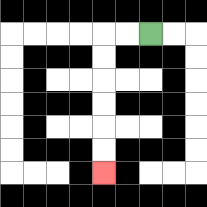{'start': '[6, 1]', 'end': '[4, 7]', 'path_directions': 'L,L,D,D,D,D,D,D', 'path_coordinates': '[[6, 1], [5, 1], [4, 1], [4, 2], [4, 3], [4, 4], [4, 5], [4, 6], [4, 7]]'}